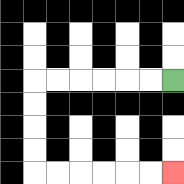{'start': '[7, 3]', 'end': '[7, 7]', 'path_directions': 'L,L,L,L,L,L,D,D,D,D,R,R,R,R,R,R', 'path_coordinates': '[[7, 3], [6, 3], [5, 3], [4, 3], [3, 3], [2, 3], [1, 3], [1, 4], [1, 5], [1, 6], [1, 7], [2, 7], [3, 7], [4, 7], [5, 7], [6, 7], [7, 7]]'}